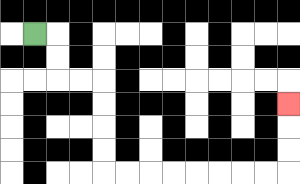{'start': '[1, 1]', 'end': '[12, 4]', 'path_directions': 'R,D,D,R,R,D,D,D,D,R,R,R,R,R,R,R,R,U,U,U', 'path_coordinates': '[[1, 1], [2, 1], [2, 2], [2, 3], [3, 3], [4, 3], [4, 4], [4, 5], [4, 6], [4, 7], [5, 7], [6, 7], [7, 7], [8, 7], [9, 7], [10, 7], [11, 7], [12, 7], [12, 6], [12, 5], [12, 4]]'}